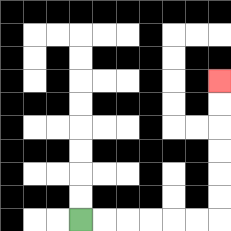{'start': '[3, 9]', 'end': '[9, 3]', 'path_directions': 'R,R,R,R,R,R,U,U,U,U,U,U', 'path_coordinates': '[[3, 9], [4, 9], [5, 9], [6, 9], [7, 9], [8, 9], [9, 9], [9, 8], [9, 7], [9, 6], [9, 5], [9, 4], [9, 3]]'}